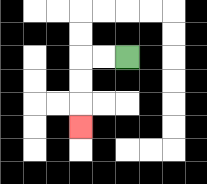{'start': '[5, 2]', 'end': '[3, 5]', 'path_directions': 'L,L,D,D,D', 'path_coordinates': '[[5, 2], [4, 2], [3, 2], [3, 3], [3, 4], [3, 5]]'}